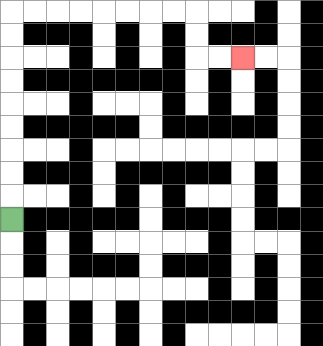{'start': '[0, 9]', 'end': '[10, 2]', 'path_directions': 'U,U,U,U,U,U,U,U,U,R,R,R,R,R,R,R,R,D,D,R,R', 'path_coordinates': '[[0, 9], [0, 8], [0, 7], [0, 6], [0, 5], [0, 4], [0, 3], [0, 2], [0, 1], [0, 0], [1, 0], [2, 0], [3, 0], [4, 0], [5, 0], [6, 0], [7, 0], [8, 0], [8, 1], [8, 2], [9, 2], [10, 2]]'}